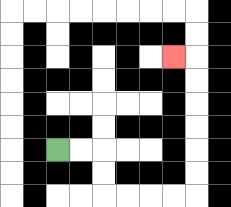{'start': '[2, 6]', 'end': '[7, 2]', 'path_directions': 'R,R,D,D,R,R,R,R,U,U,U,U,U,U,L', 'path_coordinates': '[[2, 6], [3, 6], [4, 6], [4, 7], [4, 8], [5, 8], [6, 8], [7, 8], [8, 8], [8, 7], [8, 6], [8, 5], [8, 4], [8, 3], [8, 2], [7, 2]]'}